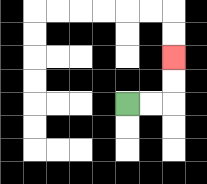{'start': '[5, 4]', 'end': '[7, 2]', 'path_directions': 'R,R,U,U', 'path_coordinates': '[[5, 4], [6, 4], [7, 4], [7, 3], [7, 2]]'}